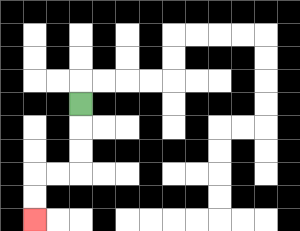{'start': '[3, 4]', 'end': '[1, 9]', 'path_directions': 'D,D,D,L,L,D,D', 'path_coordinates': '[[3, 4], [3, 5], [3, 6], [3, 7], [2, 7], [1, 7], [1, 8], [1, 9]]'}